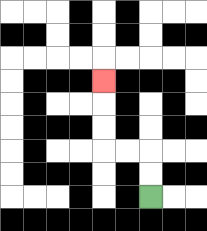{'start': '[6, 8]', 'end': '[4, 3]', 'path_directions': 'U,U,L,L,U,U,U', 'path_coordinates': '[[6, 8], [6, 7], [6, 6], [5, 6], [4, 6], [4, 5], [4, 4], [4, 3]]'}